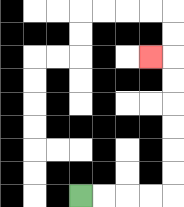{'start': '[3, 8]', 'end': '[6, 2]', 'path_directions': 'R,R,R,R,U,U,U,U,U,U,L', 'path_coordinates': '[[3, 8], [4, 8], [5, 8], [6, 8], [7, 8], [7, 7], [7, 6], [7, 5], [7, 4], [7, 3], [7, 2], [6, 2]]'}